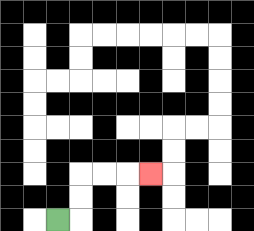{'start': '[2, 9]', 'end': '[6, 7]', 'path_directions': 'R,U,U,R,R,R', 'path_coordinates': '[[2, 9], [3, 9], [3, 8], [3, 7], [4, 7], [5, 7], [6, 7]]'}